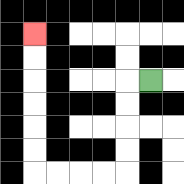{'start': '[6, 3]', 'end': '[1, 1]', 'path_directions': 'L,D,D,D,D,L,L,L,L,U,U,U,U,U,U', 'path_coordinates': '[[6, 3], [5, 3], [5, 4], [5, 5], [5, 6], [5, 7], [4, 7], [3, 7], [2, 7], [1, 7], [1, 6], [1, 5], [1, 4], [1, 3], [1, 2], [1, 1]]'}